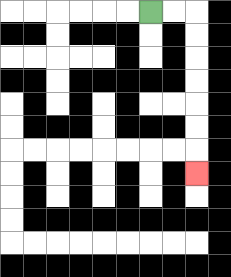{'start': '[6, 0]', 'end': '[8, 7]', 'path_directions': 'R,R,D,D,D,D,D,D,D', 'path_coordinates': '[[6, 0], [7, 0], [8, 0], [8, 1], [8, 2], [8, 3], [8, 4], [8, 5], [8, 6], [8, 7]]'}